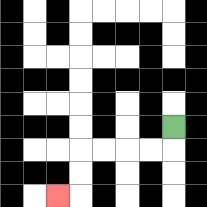{'start': '[7, 5]', 'end': '[2, 8]', 'path_directions': 'D,L,L,L,L,D,D,L', 'path_coordinates': '[[7, 5], [7, 6], [6, 6], [5, 6], [4, 6], [3, 6], [3, 7], [3, 8], [2, 8]]'}